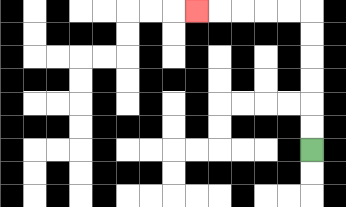{'start': '[13, 6]', 'end': '[8, 0]', 'path_directions': 'U,U,U,U,U,U,L,L,L,L,L', 'path_coordinates': '[[13, 6], [13, 5], [13, 4], [13, 3], [13, 2], [13, 1], [13, 0], [12, 0], [11, 0], [10, 0], [9, 0], [8, 0]]'}